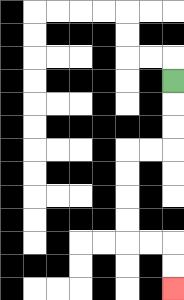{'start': '[7, 3]', 'end': '[7, 12]', 'path_directions': 'D,D,D,L,L,D,D,D,D,R,R,D,D', 'path_coordinates': '[[7, 3], [7, 4], [7, 5], [7, 6], [6, 6], [5, 6], [5, 7], [5, 8], [5, 9], [5, 10], [6, 10], [7, 10], [7, 11], [7, 12]]'}